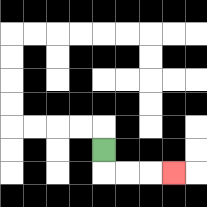{'start': '[4, 6]', 'end': '[7, 7]', 'path_directions': 'D,R,R,R', 'path_coordinates': '[[4, 6], [4, 7], [5, 7], [6, 7], [7, 7]]'}